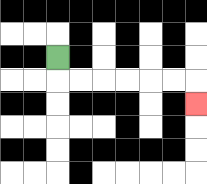{'start': '[2, 2]', 'end': '[8, 4]', 'path_directions': 'D,R,R,R,R,R,R,D', 'path_coordinates': '[[2, 2], [2, 3], [3, 3], [4, 3], [5, 3], [6, 3], [7, 3], [8, 3], [8, 4]]'}